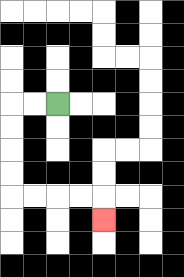{'start': '[2, 4]', 'end': '[4, 9]', 'path_directions': 'L,L,D,D,D,D,R,R,R,R,D', 'path_coordinates': '[[2, 4], [1, 4], [0, 4], [0, 5], [0, 6], [0, 7], [0, 8], [1, 8], [2, 8], [3, 8], [4, 8], [4, 9]]'}